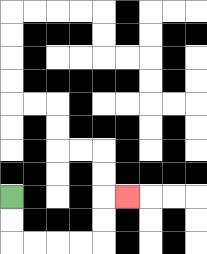{'start': '[0, 8]', 'end': '[5, 8]', 'path_directions': 'D,D,R,R,R,R,U,U,R', 'path_coordinates': '[[0, 8], [0, 9], [0, 10], [1, 10], [2, 10], [3, 10], [4, 10], [4, 9], [4, 8], [5, 8]]'}